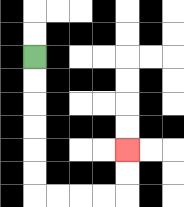{'start': '[1, 2]', 'end': '[5, 6]', 'path_directions': 'D,D,D,D,D,D,R,R,R,R,U,U', 'path_coordinates': '[[1, 2], [1, 3], [1, 4], [1, 5], [1, 6], [1, 7], [1, 8], [2, 8], [3, 8], [4, 8], [5, 8], [5, 7], [5, 6]]'}